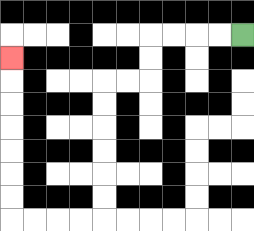{'start': '[10, 1]', 'end': '[0, 2]', 'path_directions': 'L,L,L,L,D,D,L,L,D,D,D,D,D,D,L,L,L,L,U,U,U,U,U,U,U', 'path_coordinates': '[[10, 1], [9, 1], [8, 1], [7, 1], [6, 1], [6, 2], [6, 3], [5, 3], [4, 3], [4, 4], [4, 5], [4, 6], [4, 7], [4, 8], [4, 9], [3, 9], [2, 9], [1, 9], [0, 9], [0, 8], [0, 7], [0, 6], [0, 5], [0, 4], [0, 3], [0, 2]]'}